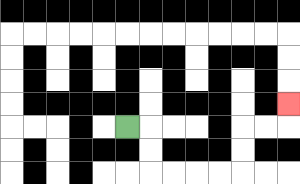{'start': '[5, 5]', 'end': '[12, 4]', 'path_directions': 'R,D,D,R,R,R,R,U,U,R,R,U', 'path_coordinates': '[[5, 5], [6, 5], [6, 6], [6, 7], [7, 7], [8, 7], [9, 7], [10, 7], [10, 6], [10, 5], [11, 5], [12, 5], [12, 4]]'}